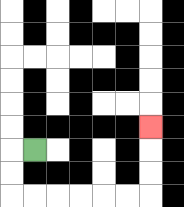{'start': '[1, 6]', 'end': '[6, 5]', 'path_directions': 'L,D,D,R,R,R,R,R,R,U,U,U', 'path_coordinates': '[[1, 6], [0, 6], [0, 7], [0, 8], [1, 8], [2, 8], [3, 8], [4, 8], [5, 8], [6, 8], [6, 7], [6, 6], [6, 5]]'}